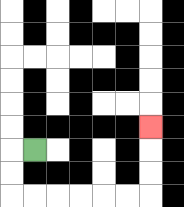{'start': '[1, 6]', 'end': '[6, 5]', 'path_directions': 'L,D,D,R,R,R,R,R,R,U,U,U', 'path_coordinates': '[[1, 6], [0, 6], [0, 7], [0, 8], [1, 8], [2, 8], [3, 8], [4, 8], [5, 8], [6, 8], [6, 7], [6, 6], [6, 5]]'}